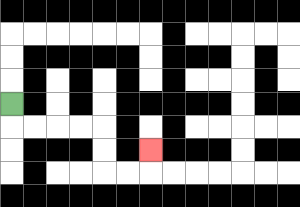{'start': '[0, 4]', 'end': '[6, 6]', 'path_directions': 'D,R,R,R,R,D,D,R,R,U', 'path_coordinates': '[[0, 4], [0, 5], [1, 5], [2, 5], [3, 5], [4, 5], [4, 6], [4, 7], [5, 7], [6, 7], [6, 6]]'}